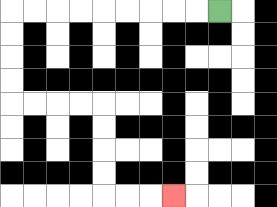{'start': '[9, 0]', 'end': '[7, 8]', 'path_directions': 'L,L,L,L,L,L,L,L,L,D,D,D,D,R,R,R,R,D,D,D,D,R,R,R', 'path_coordinates': '[[9, 0], [8, 0], [7, 0], [6, 0], [5, 0], [4, 0], [3, 0], [2, 0], [1, 0], [0, 0], [0, 1], [0, 2], [0, 3], [0, 4], [1, 4], [2, 4], [3, 4], [4, 4], [4, 5], [4, 6], [4, 7], [4, 8], [5, 8], [6, 8], [7, 8]]'}